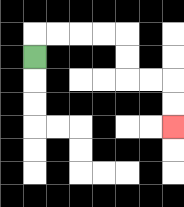{'start': '[1, 2]', 'end': '[7, 5]', 'path_directions': 'U,R,R,R,R,D,D,R,R,D,D', 'path_coordinates': '[[1, 2], [1, 1], [2, 1], [3, 1], [4, 1], [5, 1], [5, 2], [5, 3], [6, 3], [7, 3], [7, 4], [7, 5]]'}